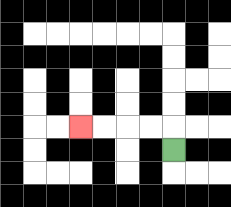{'start': '[7, 6]', 'end': '[3, 5]', 'path_directions': 'U,L,L,L,L', 'path_coordinates': '[[7, 6], [7, 5], [6, 5], [5, 5], [4, 5], [3, 5]]'}